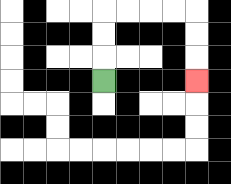{'start': '[4, 3]', 'end': '[8, 3]', 'path_directions': 'U,U,U,R,R,R,R,D,D,D', 'path_coordinates': '[[4, 3], [4, 2], [4, 1], [4, 0], [5, 0], [6, 0], [7, 0], [8, 0], [8, 1], [8, 2], [8, 3]]'}